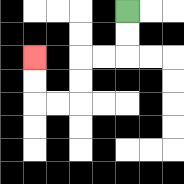{'start': '[5, 0]', 'end': '[1, 2]', 'path_directions': 'D,D,L,L,D,D,L,L,U,U', 'path_coordinates': '[[5, 0], [5, 1], [5, 2], [4, 2], [3, 2], [3, 3], [3, 4], [2, 4], [1, 4], [1, 3], [1, 2]]'}